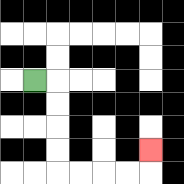{'start': '[1, 3]', 'end': '[6, 6]', 'path_directions': 'R,D,D,D,D,R,R,R,R,U', 'path_coordinates': '[[1, 3], [2, 3], [2, 4], [2, 5], [2, 6], [2, 7], [3, 7], [4, 7], [5, 7], [6, 7], [6, 6]]'}